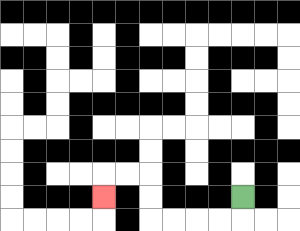{'start': '[10, 8]', 'end': '[4, 8]', 'path_directions': 'D,L,L,L,L,U,U,L,L,D', 'path_coordinates': '[[10, 8], [10, 9], [9, 9], [8, 9], [7, 9], [6, 9], [6, 8], [6, 7], [5, 7], [4, 7], [4, 8]]'}